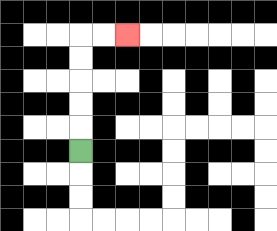{'start': '[3, 6]', 'end': '[5, 1]', 'path_directions': 'U,U,U,U,U,R,R', 'path_coordinates': '[[3, 6], [3, 5], [3, 4], [3, 3], [3, 2], [3, 1], [4, 1], [5, 1]]'}